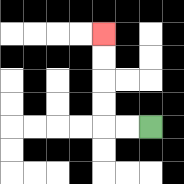{'start': '[6, 5]', 'end': '[4, 1]', 'path_directions': 'L,L,U,U,U,U', 'path_coordinates': '[[6, 5], [5, 5], [4, 5], [4, 4], [4, 3], [4, 2], [4, 1]]'}